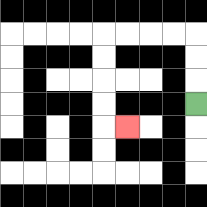{'start': '[8, 4]', 'end': '[5, 5]', 'path_directions': 'U,U,U,L,L,L,L,D,D,D,D,R', 'path_coordinates': '[[8, 4], [8, 3], [8, 2], [8, 1], [7, 1], [6, 1], [5, 1], [4, 1], [4, 2], [4, 3], [4, 4], [4, 5], [5, 5]]'}